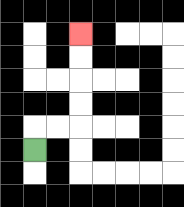{'start': '[1, 6]', 'end': '[3, 1]', 'path_directions': 'U,R,R,U,U,U,U', 'path_coordinates': '[[1, 6], [1, 5], [2, 5], [3, 5], [3, 4], [3, 3], [3, 2], [3, 1]]'}